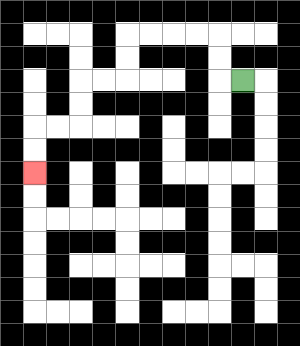{'start': '[10, 3]', 'end': '[1, 7]', 'path_directions': 'L,U,U,L,L,L,L,D,D,L,L,D,D,L,L,D,D', 'path_coordinates': '[[10, 3], [9, 3], [9, 2], [9, 1], [8, 1], [7, 1], [6, 1], [5, 1], [5, 2], [5, 3], [4, 3], [3, 3], [3, 4], [3, 5], [2, 5], [1, 5], [1, 6], [1, 7]]'}